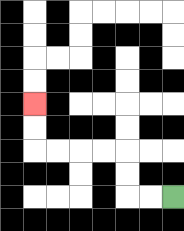{'start': '[7, 8]', 'end': '[1, 4]', 'path_directions': 'L,L,U,U,L,L,L,L,U,U', 'path_coordinates': '[[7, 8], [6, 8], [5, 8], [5, 7], [5, 6], [4, 6], [3, 6], [2, 6], [1, 6], [1, 5], [1, 4]]'}